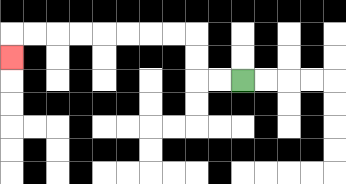{'start': '[10, 3]', 'end': '[0, 2]', 'path_directions': 'L,L,U,U,L,L,L,L,L,L,L,L,D', 'path_coordinates': '[[10, 3], [9, 3], [8, 3], [8, 2], [8, 1], [7, 1], [6, 1], [5, 1], [4, 1], [3, 1], [2, 1], [1, 1], [0, 1], [0, 2]]'}